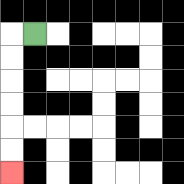{'start': '[1, 1]', 'end': '[0, 7]', 'path_directions': 'L,D,D,D,D,D,D', 'path_coordinates': '[[1, 1], [0, 1], [0, 2], [0, 3], [0, 4], [0, 5], [0, 6], [0, 7]]'}